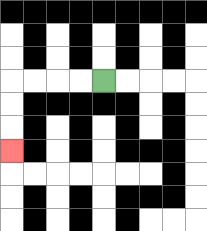{'start': '[4, 3]', 'end': '[0, 6]', 'path_directions': 'L,L,L,L,D,D,D', 'path_coordinates': '[[4, 3], [3, 3], [2, 3], [1, 3], [0, 3], [0, 4], [0, 5], [0, 6]]'}